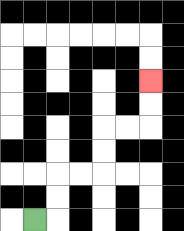{'start': '[1, 9]', 'end': '[6, 3]', 'path_directions': 'R,U,U,R,R,U,U,R,R,U,U', 'path_coordinates': '[[1, 9], [2, 9], [2, 8], [2, 7], [3, 7], [4, 7], [4, 6], [4, 5], [5, 5], [6, 5], [6, 4], [6, 3]]'}